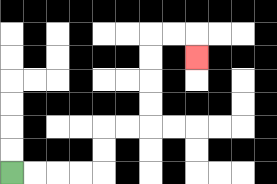{'start': '[0, 7]', 'end': '[8, 2]', 'path_directions': 'R,R,R,R,U,U,R,R,U,U,U,U,R,R,D', 'path_coordinates': '[[0, 7], [1, 7], [2, 7], [3, 7], [4, 7], [4, 6], [4, 5], [5, 5], [6, 5], [6, 4], [6, 3], [6, 2], [6, 1], [7, 1], [8, 1], [8, 2]]'}